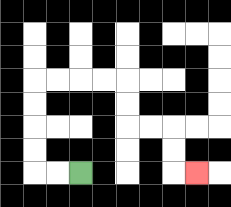{'start': '[3, 7]', 'end': '[8, 7]', 'path_directions': 'L,L,U,U,U,U,R,R,R,R,D,D,R,R,D,D,R', 'path_coordinates': '[[3, 7], [2, 7], [1, 7], [1, 6], [1, 5], [1, 4], [1, 3], [2, 3], [3, 3], [4, 3], [5, 3], [5, 4], [5, 5], [6, 5], [7, 5], [7, 6], [7, 7], [8, 7]]'}